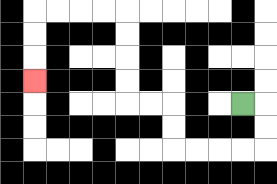{'start': '[10, 4]', 'end': '[1, 3]', 'path_directions': 'R,D,D,L,L,L,L,U,U,L,L,U,U,U,U,L,L,L,L,D,D,D', 'path_coordinates': '[[10, 4], [11, 4], [11, 5], [11, 6], [10, 6], [9, 6], [8, 6], [7, 6], [7, 5], [7, 4], [6, 4], [5, 4], [5, 3], [5, 2], [5, 1], [5, 0], [4, 0], [3, 0], [2, 0], [1, 0], [1, 1], [1, 2], [1, 3]]'}